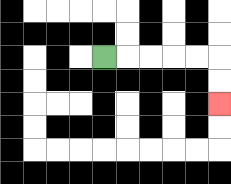{'start': '[4, 2]', 'end': '[9, 4]', 'path_directions': 'R,R,R,R,R,D,D', 'path_coordinates': '[[4, 2], [5, 2], [6, 2], [7, 2], [8, 2], [9, 2], [9, 3], [9, 4]]'}